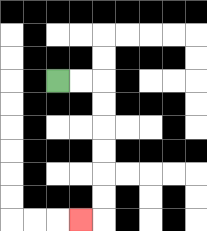{'start': '[2, 3]', 'end': '[3, 9]', 'path_directions': 'R,R,D,D,D,D,D,D,L', 'path_coordinates': '[[2, 3], [3, 3], [4, 3], [4, 4], [4, 5], [4, 6], [4, 7], [4, 8], [4, 9], [3, 9]]'}